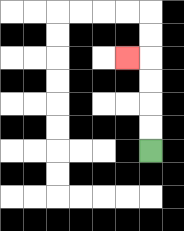{'start': '[6, 6]', 'end': '[5, 2]', 'path_directions': 'U,U,U,U,L', 'path_coordinates': '[[6, 6], [6, 5], [6, 4], [6, 3], [6, 2], [5, 2]]'}